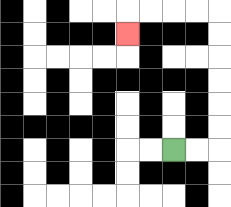{'start': '[7, 6]', 'end': '[5, 1]', 'path_directions': 'R,R,U,U,U,U,U,U,L,L,L,L,D', 'path_coordinates': '[[7, 6], [8, 6], [9, 6], [9, 5], [9, 4], [9, 3], [9, 2], [9, 1], [9, 0], [8, 0], [7, 0], [6, 0], [5, 0], [5, 1]]'}